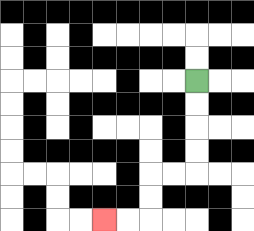{'start': '[8, 3]', 'end': '[4, 9]', 'path_directions': 'D,D,D,D,L,L,D,D,L,L', 'path_coordinates': '[[8, 3], [8, 4], [8, 5], [8, 6], [8, 7], [7, 7], [6, 7], [6, 8], [6, 9], [5, 9], [4, 9]]'}